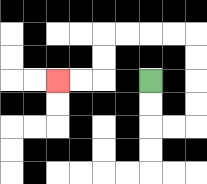{'start': '[6, 3]', 'end': '[2, 3]', 'path_directions': 'D,D,R,R,U,U,U,U,L,L,L,L,D,D,L,L', 'path_coordinates': '[[6, 3], [6, 4], [6, 5], [7, 5], [8, 5], [8, 4], [8, 3], [8, 2], [8, 1], [7, 1], [6, 1], [5, 1], [4, 1], [4, 2], [4, 3], [3, 3], [2, 3]]'}